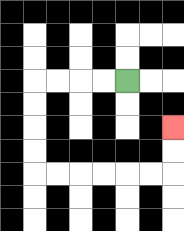{'start': '[5, 3]', 'end': '[7, 5]', 'path_directions': 'L,L,L,L,D,D,D,D,R,R,R,R,R,R,U,U', 'path_coordinates': '[[5, 3], [4, 3], [3, 3], [2, 3], [1, 3], [1, 4], [1, 5], [1, 6], [1, 7], [2, 7], [3, 7], [4, 7], [5, 7], [6, 7], [7, 7], [7, 6], [7, 5]]'}